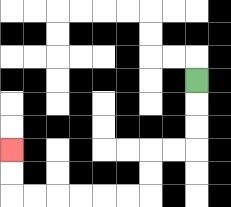{'start': '[8, 3]', 'end': '[0, 6]', 'path_directions': 'D,D,D,L,L,D,D,L,L,L,L,L,L,U,U', 'path_coordinates': '[[8, 3], [8, 4], [8, 5], [8, 6], [7, 6], [6, 6], [6, 7], [6, 8], [5, 8], [4, 8], [3, 8], [2, 8], [1, 8], [0, 8], [0, 7], [0, 6]]'}